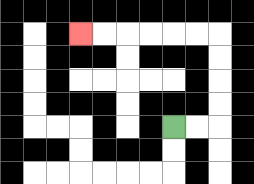{'start': '[7, 5]', 'end': '[3, 1]', 'path_directions': 'R,R,U,U,U,U,L,L,L,L,L,L', 'path_coordinates': '[[7, 5], [8, 5], [9, 5], [9, 4], [9, 3], [9, 2], [9, 1], [8, 1], [7, 1], [6, 1], [5, 1], [4, 1], [3, 1]]'}